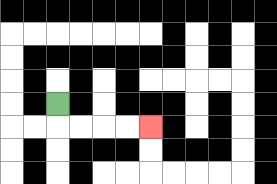{'start': '[2, 4]', 'end': '[6, 5]', 'path_directions': 'D,R,R,R,R', 'path_coordinates': '[[2, 4], [2, 5], [3, 5], [4, 5], [5, 5], [6, 5]]'}